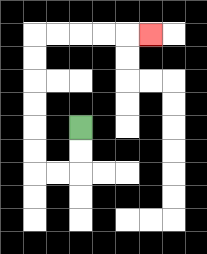{'start': '[3, 5]', 'end': '[6, 1]', 'path_directions': 'D,D,L,L,U,U,U,U,U,U,R,R,R,R,R', 'path_coordinates': '[[3, 5], [3, 6], [3, 7], [2, 7], [1, 7], [1, 6], [1, 5], [1, 4], [1, 3], [1, 2], [1, 1], [2, 1], [3, 1], [4, 1], [5, 1], [6, 1]]'}